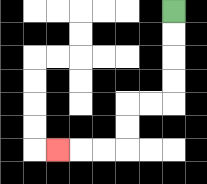{'start': '[7, 0]', 'end': '[2, 6]', 'path_directions': 'D,D,D,D,L,L,D,D,L,L,L', 'path_coordinates': '[[7, 0], [7, 1], [7, 2], [7, 3], [7, 4], [6, 4], [5, 4], [5, 5], [5, 6], [4, 6], [3, 6], [2, 6]]'}